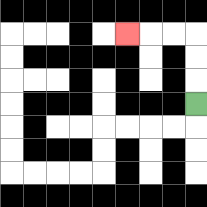{'start': '[8, 4]', 'end': '[5, 1]', 'path_directions': 'U,U,U,L,L,L', 'path_coordinates': '[[8, 4], [8, 3], [8, 2], [8, 1], [7, 1], [6, 1], [5, 1]]'}